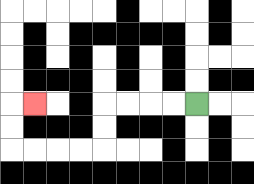{'start': '[8, 4]', 'end': '[1, 4]', 'path_directions': 'L,L,L,L,D,D,L,L,L,L,U,U,R', 'path_coordinates': '[[8, 4], [7, 4], [6, 4], [5, 4], [4, 4], [4, 5], [4, 6], [3, 6], [2, 6], [1, 6], [0, 6], [0, 5], [0, 4], [1, 4]]'}